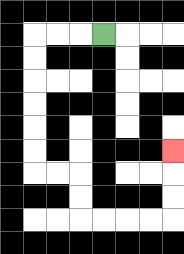{'start': '[4, 1]', 'end': '[7, 6]', 'path_directions': 'L,L,L,D,D,D,D,D,D,R,R,D,D,R,R,R,R,U,U,U', 'path_coordinates': '[[4, 1], [3, 1], [2, 1], [1, 1], [1, 2], [1, 3], [1, 4], [1, 5], [1, 6], [1, 7], [2, 7], [3, 7], [3, 8], [3, 9], [4, 9], [5, 9], [6, 9], [7, 9], [7, 8], [7, 7], [7, 6]]'}